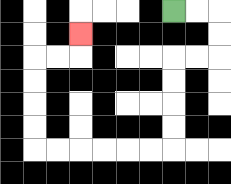{'start': '[7, 0]', 'end': '[3, 1]', 'path_directions': 'R,R,D,D,L,L,D,D,D,D,L,L,L,L,L,L,U,U,U,U,R,R,U', 'path_coordinates': '[[7, 0], [8, 0], [9, 0], [9, 1], [9, 2], [8, 2], [7, 2], [7, 3], [7, 4], [7, 5], [7, 6], [6, 6], [5, 6], [4, 6], [3, 6], [2, 6], [1, 6], [1, 5], [1, 4], [1, 3], [1, 2], [2, 2], [3, 2], [3, 1]]'}